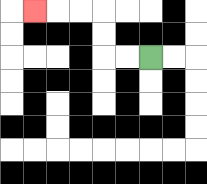{'start': '[6, 2]', 'end': '[1, 0]', 'path_directions': 'L,L,U,U,L,L,L', 'path_coordinates': '[[6, 2], [5, 2], [4, 2], [4, 1], [4, 0], [3, 0], [2, 0], [1, 0]]'}